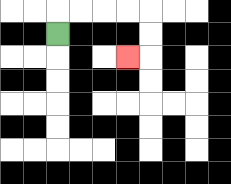{'start': '[2, 1]', 'end': '[5, 2]', 'path_directions': 'U,R,R,R,R,D,D,L', 'path_coordinates': '[[2, 1], [2, 0], [3, 0], [4, 0], [5, 0], [6, 0], [6, 1], [6, 2], [5, 2]]'}